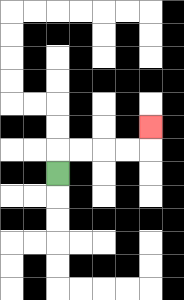{'start': '[2, 7]', 'end': '[6, 5]', 'path_directions': 'U,R,R,R,R,U', 'path_coordinates': '[[2, 7], [2, 6], [3, 6], [4, 6], [5, 6], [6, 6], [6, 5]]'}